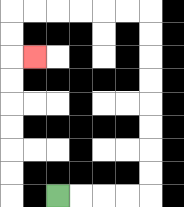{'start': '[2, 8]', 'end': '[1, 2]', 'path_directions': 'R,R,R,R,U,U,U,U,U,U,U,U,L,L,L,L,L,L,D,D,R', 'path_coordinates': '[[2, 8], [3, 8], [4, 8], [5, 8], [6, 8], [6, 7], [6, 6], [6, 5], [6, 4], [6, 3], [6, 2], [6, 1], [6, 0], [5, 0], [4, 0], [3, 0], [2, 0], [1, 0], [0, 0], [0, 1], [0, 2], [1, 2]]'}